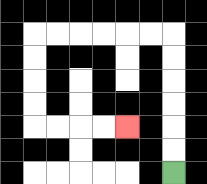{'start': '[7, 7]', 'end': '[5, 5]', 'path_directions': 'U,U,U,U,U,U,L,L,L,L,L,L,D,D,D,D,R,R,R,R', 'path_coordinates': '[[7, 7], [7, 6], [7, 5], [7, 4], [7, 3], [7, 2], [7, 1], [6, 1], [5, 1], [4, 1], [3, 1], [2, 1], [1, 1], [1, 2], [1, 3], [1, 4], [1, 5], [2, 5], [3, 5], [4, 5], [5, 5]]'}